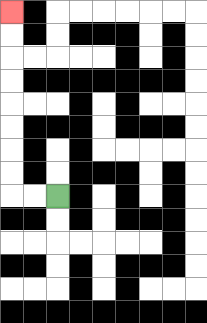{'start': '[2, 8]', 'end': '[0, 0]', 'path_directions': 'L,L,U,U,U,U,U,U,U,U', 'path_coordinates': '[[2, 8], [1, 8], [0, 8], [0, 7], [0, 6], [0, 5], [0, 4], [0, 3], [0, 2], [0, 1], [0, 0]]'}